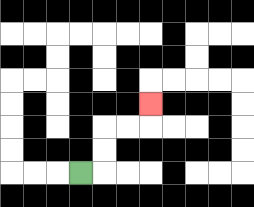{'start': '[3, 7]', 'end': '[6, 4]', 'path_directions': 'R,U,U,R,R,U', 'path_coordinates': '[[3, 7], [4, 7], [4, 6], [4, 5], [5, 5], [6, 5], [6, 4]]'}